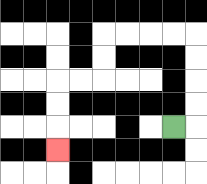{'start': '[7, 5]', 'end': '[2, 6]', 'path_directions': 'R,U,U,U,U,L,L,L,L,D,D,L,L,D,D,D', 'path_coordinates': '[[7, 5], [8, 5], [8, 4], [8, 3], [8, 2], [8, 1], [7, 1], [6, 1], [5, 1], [4, 1], [4, 2], [4, 3], [3, 3], [2, 3], [2, 4], [2, 5], [2, 6]]'}